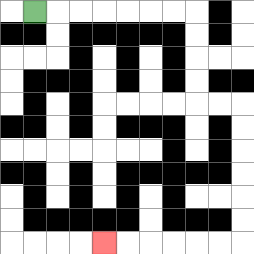{'start': '[1, 0]', 'end': '[4, 10]', 'path_directions': 'R,R,R,R,R,R,R,D,D,D,D,R,R,D,D,D,D,D,D,L,L,L,L,L,L', 'path_coordinates': '[[1, 0], [2, 0], [3, 0], [4, 0], [5, 0], [6, 0], [7, 0], [8, 0], [8, 1], [8, 2], [8, 3], [8, 4], [9, 4], [10, 4], [10, 5], [10, 6], [10, 7], [10, 8], [10, 9], [10, 10], [9, 10], [8, 10], [7, 10], [6, 10], [5, 10], [4, 10]]'}